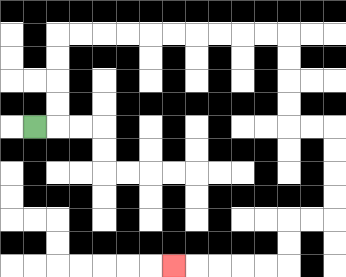{'start': '[1, 5]', 'end': '[7, 11]', 'path_directions': 'R,U,U,U,U,R,R,R,R,R,R,R,R,R,R,D,D,D,D,R,R,D,D,D,D,L,L,D,D,L,L,L,L,L', 'path_coordinates': '[[1, 5], [2, 5], [2, 4], [2, 3], [2, 2], [2, 1], [3, 1], [4, 1], [5, 1], [6, 1], [7, 1], [8, 1], [9, 1], [10, 1], [11, 1], [12, 1], [12, 2], [12, 3], [12, 4], [12, 5], [13, 5], [14, 5], [14, 6], [14, 7], [14, 8], [14, 9], [13, 9], [12, 9], [12, 10], [12, 11], [11, 11], [10, 11], [9, 11], [8, 11], [7, 11]]'}